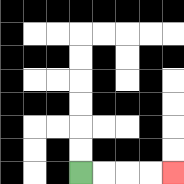{'start': '[3, 7]', 'end': '[7, 7]', 'path_directions': 'R,R,R,R', 'path_coordinates': '[[3, 7], [4, 7], [5, 7], [6, 7], [7, 7]]'}